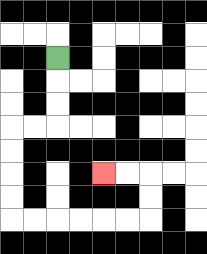{'start': '[2, 2]', 'end': '[4, 7]', 'path_directions': 'D,D,D,L,L,D,D,D,D,R,R,R,R,R,R,U,U,L,L', 'path_coordinates': '[[2, 2], [2, 3], [2, 4], [2, 5], [1, 5], [0, 5], [0, 6], [0, 7], [0, 8], [0, 9], [1, 9], [2, 9], [3, 9], [4, 9], [5, 9], [6, 9], [6, 8], [6, 7], [5, 7], [4, 7]]'}